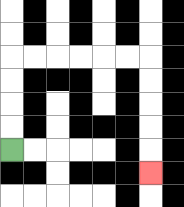{'start': '[0, 6]', 'end': '[6, 7]', 'path_directions': 'U,U,U,U,R,R,R,R,R,R,D,D,D,D,D', 'path_coordinates': '[[0, 6], [0, 5], [0, 4], [0, 3], [0, 2], [1, 2], [2, 2], [3, 2], [4, 2], [5, 2], [6, 2], [6, 3], [6, 4], [6, 5], [6, 6], [6, 7]]'}